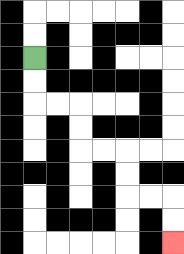{'start': '[1, 2]', 'end': '[7, 10]', 'path_directions': 'D,D,R,R,D,D,R,R,D,D,R,R,D,D', 'path_coordinates': '[[1, 2], [1, 3], [1, 4], [2, 4], [3, 4], [3, 5], [3, 6], [4, 6], [5, 6], [5, 7], [5, 8], [6, 8], [7, 8], [7, 9], [7, 10]]'}